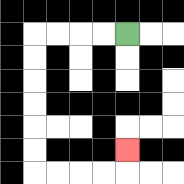{'start': '[5, 1]', 'end': '[5, 6]', 'path_directions': 'L,L,L,L,D,D,D,D,D,D,R,R,R,R,U', 'path_coordinates': '[[5, 1], [4, 1], [3, 1], [2, 1], [1, 1], [1, 2], [1, 3], [1, 4], [1, 5], [1, 6], [1, 7], [2, 7], [3, 7], [4, 7], [5, 7], [5, 6]]'}